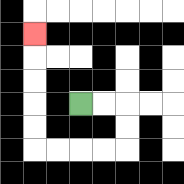{'start': '[3, 4]', 'end': '[1, 1]', 'path_directions': 'R,R,D,D,L,L,L,L,U,U,U,U,U', 'path_coordinates': '[[3, 4], [4, 4], [5, 4], [5, 5], [5, 6], [4, 6], [3, 6], [2, 6], [1, 6], [1, 5], [1, 4], [1, 3], [1, 2], [1, 1]]'}